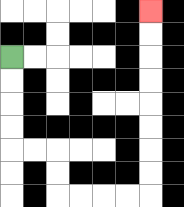{'start': '[0, 2]', 'end': '[6, 0]', 'path_directions': 'D,D,D,D,R,R,D,D,R,R,R,R,U,U,U,U,U,U,U,U', 'path_coordinates': '[[0, 2], [0, 3], [0, 4], [0, 5], [0, 6], [1, 6], [2, 6], [2, 7], [2, 8], [3, 8], [4, 8], [5, 8], [6, 8], [6, 7], [6, 6], [6, 5], [6, 4], [6, 3], [6, 2], [6, 1], [6, 0]]'}